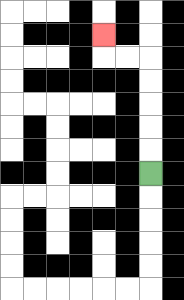{'start': '[6, 7]', 'end': '[4, 1]', 'path_directions': 'U,U,U,U,U,L,L,U', 'path_coordinates': '[[6, 7], [6, 6], [6, 5], [6, 4], [6, 3], [6, 2], [5, 2], [4, 2], [4, 1]]'}